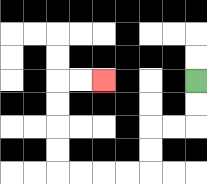{'start': '[8, 3]', 'end': '[4, 3]', 'path_directions': 'D,D,L,L,D,D,L,L,L,L,U,U,U,U,R,R', 'path_coordinates': '[[8, 3], [8, 4], [8, 5], [7, 5], [6, 5], [6, 6], [6, 7], [5, 7], [4, 7], [3, 7], [2, 7], [2, 6], [2, 5], [2, 4], [2, 3], [3, 3], [4, 3]]'}